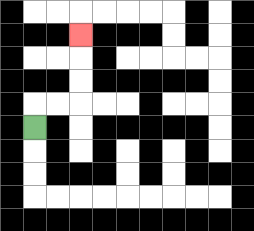{'start': '[1, 5]', 'end': '[3, 1]', 'path_directions': 'U,R,R,U,U,U', 'path_coordinates': '[[1, 5], [1, 4], [2, 4], [3, 4], [3, 3], [3, 2], [3, 1]]'}